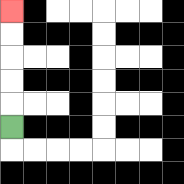{'start': '[0, 5]', 'end': '[0, 0]', 'path_directions': 'U,U,U,U,U', 'path_coordinates': '[[0, 5], [0, 4], [0, 3], [0, 2], [0, 1], [0, 0]]'}